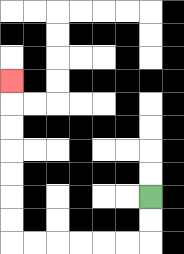{'start': '[6, 8]', 'end': '[0, 3]', 'path_directions': 'D,D,L,L,L,L,L,L,U,U,U,U,U,U,U', 'path_coordinates': '[[6, 8], [6, 9], [6, 10], [5, 10], [4, 10], [3, 10], [2, 10], [1, 10], [0, 10], [0, 9], [0, 8], [0, 7], [0, 6], [0, 5], [0, 4], [0, 3]]'}